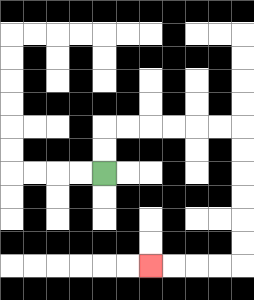{'start': '[4, 7]', 'end': '[6, 11]', 'path_directions': 'U,U,R,R,R,R,R,R,D,D,D,D,D,D,L,L,L,L', 'path_coordinates': '[[4, 7], [4, 6], [4, 5], [5, 5], [6, 5], [7, 5], [8, 5], [9, 5], [10, 5], [10, 6], [10, 7], [10, 8], [10, 9], [10, 10], [10, 11], [9, 11], [8, 11], [7, 11], [6, 11]]'}